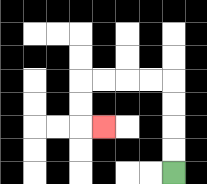{'start': '[7, 7]', 'end': '[4, 5]', 'path_directions': 'U,U,U,U,L,L,L,L,D,D,R', 'path_coordinates': '[[7, 7], [7, 6], [7, 5], [7, 4], [7, 3], [6, 3], [5, 3], [4, 3], [3, 3], [3, 4], [3, 5], [4, 5]]'}